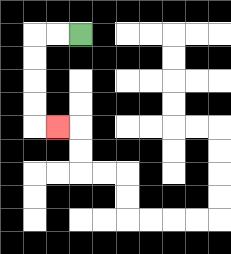{'start': '[3, 1]', 'end': '[2, 5]', 'path_directions': 'L,L,D,D,D,D,R', 'path_coordinates': '[[3, 1], [2, 1], [1, 1], [1, 2], [1, 3], [1, 4], [1, 5], [2, 5]]'}